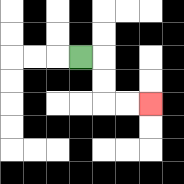{'start': '[3, 2]', 'end': '[6, 4]', 'path_directions': 'R,D,D,R,R', 'path_coordinates': '[[3, 2], [4, 2], [4, 3], [4, 4], [5, 4], [6, 4]]'}